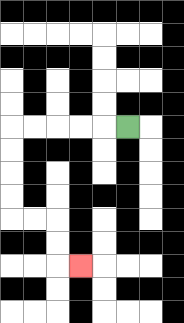{'start': '[5, 5]', 'end': '[3, 11]', 'path_directions': 'L,L,L,L,L,D,D,D,D,R,R,D,D,R', 'path_coordinates': '[[5, 5], [4, 5], [3, 5], [2, 5], [1, 5], [0, 5], [0, 6], [0, 7], [0, 8], [0, 9], [1, 9], [2, 9], [2, 10], [2, 11], [3, 11]]'}